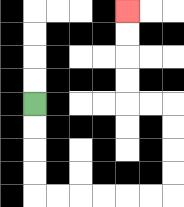{'start': '[1, 4]', 'end': '[5, 0]', 'path_directions': 'D,D,D,D,R,R,R,R,R,R,U,U,U,U,L,L,U,U,U,U', 'path_coordinates': '[[1, 4], [1, 5], [1, 6], [1, 7], [1, 8], [2, 8], [3, 8], [4, 8], [5, 8], [6, 8], [7, 8], [7, 7], [7, 6], [7, 5], [7, 4], [6, 4], [5, 4], [5, 3], [5, 2], [5, 1], [5, 0]]'}